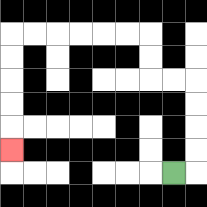{'start': '[7, 7]', 'end': '[0, 6]', 'path_directions': 'R,U,U,U,U,L,L,U,U,L,L,L,L,L,L,D,D,D,D,D', 'path_coordinates': '[[7, 7], [8, 7], [8, 6], [8, 5], [8, 4], [8, 3], [7, 3], [6, 3], [6, 2], [6, 1], [5, 1], [4, 1], [3, 1], [2, 1], [1, 1], [0, 1], [0, 2], [0, 3], [0, 4], [0, 5], [0, 6]]'}